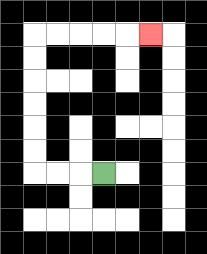{'start': '[4, 7]', 'end': '[6, 1]', 'path_directions': 'L,L,L,U,U,U,U,U,U,R,R,R,R,R', 'path_coordinates': '[[4, 7], [3, 7], [2, 7], [1, 7], [1, 6], [1, 5], [1, 4], [1, 3], [1, 2], [1, 1], [2, 1], [3, 1], [4, 1], [5, 1], [6, 1]]'}